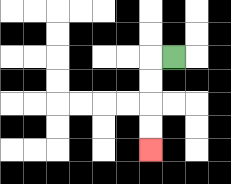{'start': '[7, 2]', 'end': '[6, 6]', 'path_directions': 'L,D,D,D,D', 'path_coordinates': '[[7, 2], [6, 2], [6, 3], [6, 4], [6, 5], [6, 6]]'}